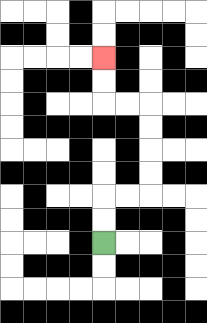{'start': '[4, 10]', 'end': '[4, 2]', 'path_directions': 'U,U,R,R,U,U,U,U,L,L,U,U', 'path_coordinates': '[[4, 10], [4, 9], [4, 8], [5, 8], [6, 8], [6, 7], [6, 6], [6, 5], [6, 4], [5, 4], [4, 4], [4, 3], [4, 2]]'}